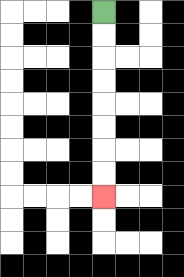{'start': '[4, 0]', 'end': '[4, 8]', 'path_directions': 'D,D,D,D,D,D,D,D', 'path_coordinates': '[[4, 0], [4, 1], [4, 2], [4, 3], [4, 4], [4, 5], [4, 6], [4, 7], [4, 8]]'}